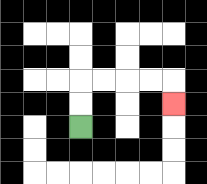{'start': '[3, 5]', 'end': '[7, 4]', 'path_directions': 'U,U,R,R,R,R,D', 'path_coordinates': '[[3, 5], [3, 4], [3, 3], [4, 3], [5, 3], [6, 3], [7, 3], [7, 4]]'}